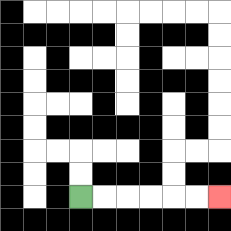{'start': '[3, 8]', 'end': '[9, 8]', 'path_directions': 'R,R,R,R,R,R', 'path_coordinates': '[[3, 8], [4, 8], [5, 8], [6, 8], [7, 8], [8, 8], [9, 8]]'}